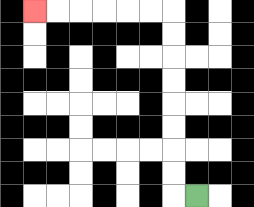{'start': '[8, 8]', 'end': '[1, 0]', 'path_directions': 'L,U,U,U,U,U,U,U,U,L,L,L,L,L,L', 'path_coordinates': '[[8, 8], [7, 8], [7, 7], [7, 6], [7, 5], [7, 4], [7, 3], [7, 2], [7, 1], [7, 0], [6, 0], [5, 0], [4, 0], [3, 0], [2, 0], [1, 0]]'}